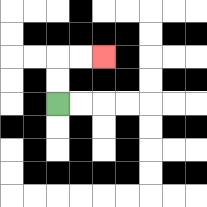{'start': '[2, 4]', 'end': '[4, 2]', 'path_directions': 'U,U,R,R', 'path_coordinates': '[[2, 4], [2, 3], [2, 2], [3, 2], [4, 2]]'}